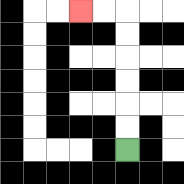{'start': '[5, 6]', 'end': '[3, 0]', 'path_directions': 'U,U,U,U,U,U,L,L', 'path_coordinates': '[[5, 6], [5, 5], [5, 4], [5, 3], [5, 2], [5, 1], [5, 0], [4, 0], [3, 0]]'}